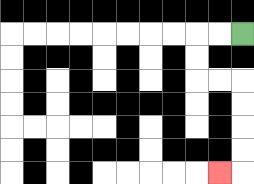{'start': '[10, 1]', 'end': '[9, 7]', 'path_directions': 'L,L,D,D,R,R,D,D,D,D,L', 'path_coordinates': '[[10, 1], [9, 1], [8, 1], [8, 2], [8, 3], [9, 3], [10, 3], [10, 4], [10, 5], [10, 6], [10, 7], [9, 7]]'}